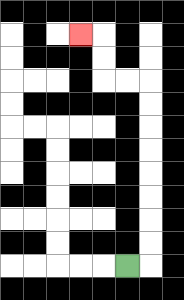{'start': '[5, 11]', 'end': '[3, 1]', 'path_directions': 'R,U,U,U,U,U,U,U,U,L,L,U,U,L', 'path_coordinates': '[[5, 11], [6, 11], [6, 10], [6, 9], [6, 8], [6, 7], [6, 6], [6, 5], [6, 4], [6, 3], [5, 3], [4, 3], [4, 2], [4, 1], [3, 1]]'}